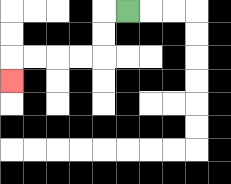{'start': '[5, 0]', 'end': '[0, 3]', 'path_directions': 'L,D,D,L,L,L,L,D', 'path_coordinates': '[[5, 0], [4, 0], [4, 1], [4, 2], [3, 2], [2, 2], [1, 2], [0, 2], [0, 3]]'}